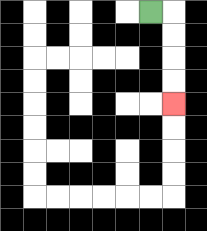{'start': '[6, 0]', 'end': '[7, 4]', 'path_directions': 'R,D,D,D,D', 'path_coordinates': '[[6, 0], [7, 0], [7, 1], [7, 2], [7, 3], [7, 4]]'}